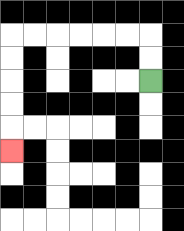{'start': '[6, 3]', 'end': '[0, 6]', 'path_directions': 'U,U,L,L,L,L,L,L,D,D,D,D,D', 'path_coordinates': '[[6, 3], [6, 2], [6, 1], [5, 1], [4, 1], [3, 1], [2, 1], [1, 1], [0, 1], [0, 2], [0, 3], [0, 4], [0, 5], [0, 6]]'}